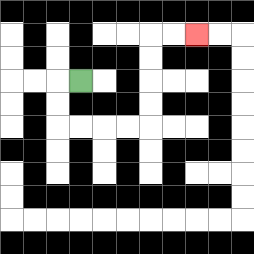{'start': '[3, 3]', 'end': '[8, 1]', 'path_directions': 'L,D,D,R,R,R,R,U,U,U,U,R,R', 'path_coordinates': '[[3, 3], [2, 3], [2, 4], [2, 5], [3, 5], [4, 5], [5, 5], [6, 5], [6, 4], [6, 3], [6, 2], [6, 1], [7, 1], [8, 1]]'}